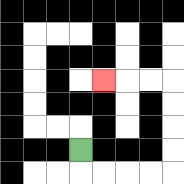{'start': '[3, 6]', 'end': '[4, 3]', 'path_directions': 'D,R,R,R,R,U,U,U,U,L,L,L', 'path_coordinates': '[[3, 6], [3, 7], [4, 7], [5, 7], [6, 7], [7, 7], [7, 6], [7, 5], [7, 4], [7, 3], [6, 3], [5, 3], [4, 3]]'}